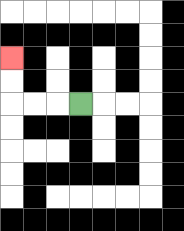{'start': '[3, 4]', 'end': '[0, 2]', 'path_directions': 'L,L,L,U,U', 'path_coordinates': '[[3, 4], [2, 4], [1, 4], [0, 4], [0, 3], [0, 2]]'}